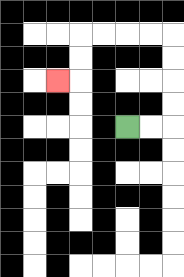{'start': '[5, 5]', 'end': '[2, 3]', 'path_directions': 'R,R,U,U,U,U,L,L,L,L,D,D,L', 'path_coordinates': '[[5, 5], [6, 5], [7, 5], [7, 4], [7, 3], [7, 2], [7, 1], [6, 1], [5, 1], [4, 1], [3, 1], [3, 2], [3, 3], [2, 3]]'}